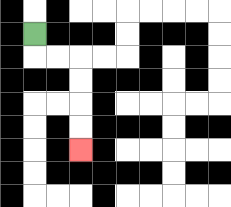{'start': '[1, 1]', 'end': '[3, 6]', 'path_directions': 'D,R,R,D,D,D,D', 'path_coordinates': '[[1, 1], [1, 2], [2, 2], [3, 2], [3, 3], [3, 4], [3, 5], [3, 6]]'}